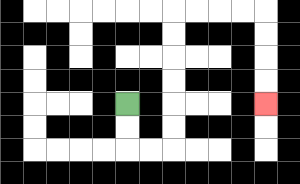{'start': '[5, 4]', 'end': '[11, 4]', 'path_directions': 'D,D,R,R,U,U,U,U,U,U,R,R,R,R,D,D,D,D', 'path_coordinates': '[[5, 4], [5, 5], [5, 6], [6, 6], [7, 6], [7, 5], [7, 4], [7, 3], [7, 2], [7, 1], [7, 0], [8, 0], [9, 0], [10, 0], [11, 0], [11, 1], [11, 2], [11, 3], [11, 4]]'}